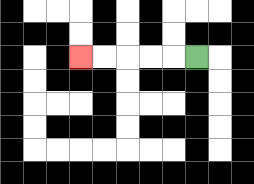{'start': '[8, 2]', 'end': '[3, 2]', 'path_directions': 'L,L,L,L,L', 'path_coordinates': '[[8, 2], [7, 2], [6, 2], [5, 2], [4, 2], [3, 2]]'}